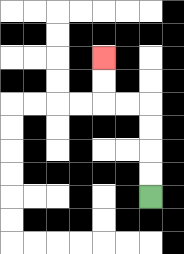{'start': '[6, 8]', 'end': '[4, 2]', 'path_directions': 'U,U,U,U,L,L,U,U', 'path_coordinates': '[[6, 8], [6, 7], [6, 6], [6, 5], [6, 4], [5, 4], [4, 4], [4, 3], [4, 2]]'}